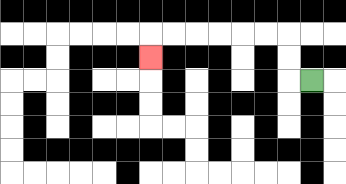{'start': '[13, 3]', 'end': '[6, 2]', 'path_directions': 'L,U,U,L,L,L,L,L,L,D', 'path_coordinates': '[[13, 3], [12, 3], [12, 2], [12, 1], [11, 1], [10, 1], [9, 1], [8, 1], [7, 1], [6, 1], [6, 2]]'}